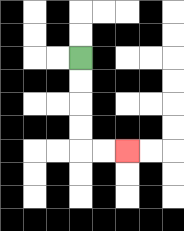{'start': '[3, 2]', 'end': '[5, 6]', 'path_directions': 'D,D,D,D,R,R', 'path_coordinates': '[[3, 2], [3, 3], [3, 4], [3, 5], [3, 6], [4, 6], [5, 6]]'}